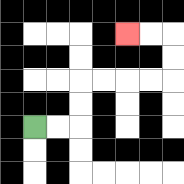{'start': '[1, 5]', 'end': '[5, 1]', 'path_directions': 'R,R,U,U,R,R,R,R,U,U,L,L', 'path_coordinates': '[[1, 5], [2, 5], [3, 5], [3, 4], [3, 3], [4, 3], [5, 3], [6, 3], [7, 3], [7, 2], [7, 1], [6, 1], [5, 1]]'}